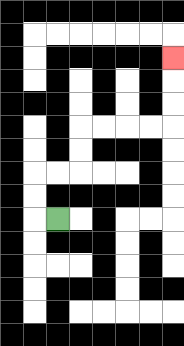{'start': '[2, 9]', 'end': '[7, 2]', 'path_directions': 'L,U,U,R,R,U,U,R,R,R,R,U,U,U', 'path_coordinates': '[[2, 9], [1, 9], [1, 8], [1, 7], [2, 7], [3, 7], [3, 6], [3, 5], [4, 5], [5, 5], [6, 5], [7, 5], [7, 4], [7, 3], [7, 2]]'}